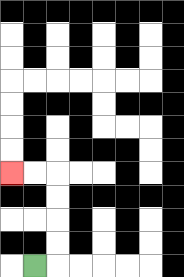{'start': '[1, 11]', 'end': '[0, 7]', 'path_directions': 'R,U,U,U,U,L,L', 'path_coordinates': '[[1, 11], [2, 11], [2, 10], [2, 9], [2, 8], [2, 7], [1, 7], [0, 7]]'}